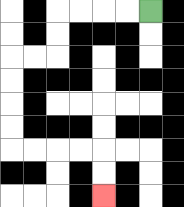{'start': '[6, 0]', 'end': '[4, 8]', 'path_directions': 'L,L,L,L,D,D,L,L,D,D,D,D,R,R,R,R,D,D', 'path_coordinates': '[[6, 0], [5, 0], [4, 0], [3, 0], [2, 0], [2, 1], [2, 2], [1, 2], [0, 2], [0, 3], [0, 4], [0, 5], [0, 6], [1, 6], [2, 6], [3, 6], [4, 6], [4, 7], [4, 8]]'}